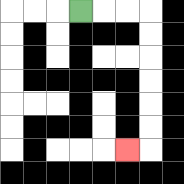{'start': '[3, 0]', 'end': '[5, 6]', 'path_directions': 'R,R,R,D,D,D,D,D,D,L', 'path_coordinates': '[[3, 0], [4, 0], [5, 0], [6, 0], [6, 1], [6, 2], [6, 3], [6, 4], [6, 5], [6, 6], [5, 6]]'}